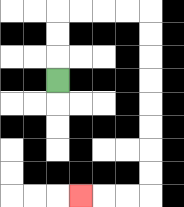{'start': '[2, 3]', 'end': '[3, 8]', 'path_directions': 'U,U,U,R,R,R,R,D,D,D,D,D,D,D,D,L,L,L', 'path_coordinates': '[[2, 3], [2, 2], [2, 1], [2, 0], [3, 0], [4, 0], [5, 0], [6, 0], [6, 1], [6, 2], [6, 3], [6, 4], [6, 5], [6, 6], [6, 7], [6, 8], [5, 8], [4, 8], [3, 8]]'}